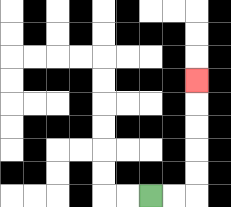{'start': '[6, 8]', 'end': '[8, 3]', 'path_directions': 'R,R,U,U,U,U,U', 'path_coordinates': '[[6, 8], [7, 8], [8, 8], [8, 7], [8, 6], [8, 5], [8, 4], [8, 3]]'}